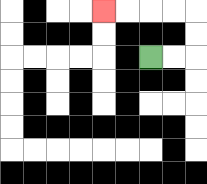{'start': '[6, 2]', 'end': '[4, 0]', 'path_directions': 'R,R,U,U,L,L,L,L', 'path_coordinates': '[[6, 2], [7, 2], [8, 2], [8, 1], [8, 0], [7, 0], [6, 0], [5, 0], [4, 0]]'}